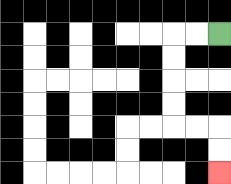{'start': '[9, 1]', 'end': '[9, 7]', 'path_directions': 'L,L,D,D,D,D,R,R,D,D', 'path_coordinates': '[[9, 1], [8, 1], [7, 1], [7, 2], [7, 3], [7, 4], [7, 5], [8, 5], [9, 5], [9, 6], [9, 7]]'}